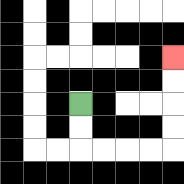{'start': '[3, 4]', 'end': '[7, 2]', 'path_directions': 'D,D,R,R,R,R,U,U,U,U', 'path_coordinates': '[[3, 4], [3, 5], [3, 6], [4, 6], [5, 6], [6, 6], [7, 6], [7, 5], [7, 4], [7, 3], [7, 2]]'}